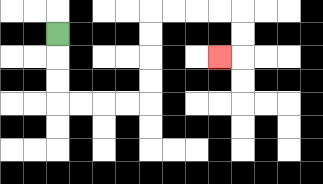{'start': '[2, 1]', 'end': '[9, 2]', 'path_directions': 'D,D,D,R,R,R,R,U,U,U,U,R,R,R,R,D,D,L', 'path_coordinates': '[[2, 1], [2, 2], [2, 3], [2, 4], [3, 4], [4, 4], [5, 4], [6, 4], [6, 3], [6, 2], [6, 1], [6, 0], [7, 0], [8, 0], [9, 0], [10, 0], [10, 1], [10, 2], [9, 2]]'}